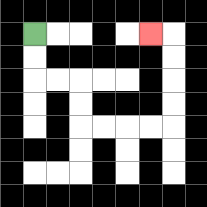{'start': '[1, 1]', 'end': '[6, 1]', 'path_directions': 'D,D,R,R,D,D,R,R,R,R,U,U,U,U,L', 'path_coordinates': '[[1, 1], [1, 2], [1, 3], [2, 3], [3, 3], [3, 4], [3, 5], [4, 5], [5, 5], [6, 5], [7, 5], [7, 4], [7, 3], [7, 2], [7, 1], [6, 1]]'}